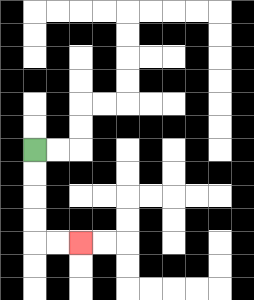{'start': '[1, 6]', 'end': '[3, 10]', 'path_directions': 'D,D,D,D,R,R', 'path_coordinates': '[[1, 6], [1, 7], [1, 8], [1, 9], [1, 10], [2, 10], [3, 10]]'}